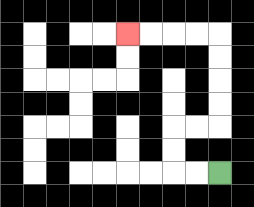{'start': '[9, 7]', 'end': '[5, 1]', 'path_directions': 'L,L,U,U,R,R,U,U,U,U,L,L,L,L', 'path_coordinates': '[[9, 7], [8, 7], [7, 7], [7, 6], [7, 5], [8, 5], [9, 5], [9, 4], [9, 3], [9, 2], [9, 1], [8, 1], [7, 1], [6, 1], [5, 1]]'}